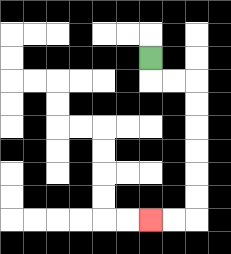{'start': '[6, 2]', 'end': '[6, 9]', 'path_directions': 'D,R,R,D,D,D,D,D,D,L,L', 'path_coordinates': '[[6, 2], [6, 3], [7, 3], [8, 3], [8, 4], [8, 5], [8, 6], [8, 7], [8, 8], [8, 9], [7, 9], [6, 9]]'}